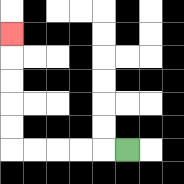{'start': '[5, 6]', 'end': '[0, 1]', 'path_directions': 'L,L,L,L,L,U,U,U,U,U', 'path_coordinates': '[[5, 6], [4, 6], [3, 6], [2, 6], [1, 6], [0, 6], [0, 5], [0, 4], [0, 3], [0, 2], [0, 1]]'}